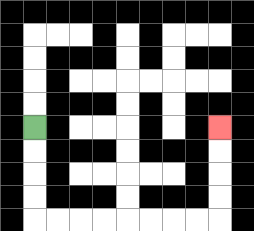{'start': '[1, 5]', 'end': '[9, 5]', 'path_directions': 'D,D,D,D,R,R,R,R,R,R,R,R,U,U,U,U', 'path_coordinates': '[[1, 5], [1, 6], [1, 7], [1, 8], [1, 9], [2, 9], [3, 9], [4, 9], [5, 9], [6, 9], [7, 9], [8, 9], [9, 9], [9, 8], [9, 7], [9, 6], [9, 5]]'}